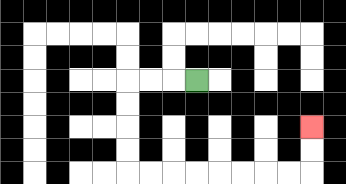{'start': '[8, 3]', 'end': '[13, 5]', 'path_directions': 'L,L,L,D,D,D,D,R,R,R,R,R,R,R,R,U,U', 'path_coordinates': '[[8, 3], [7, 3], [6, 3], [5, 3], [5, 4], [5, 5], [5, 6], [5, 7], [6, 7], [7, 7], [8, 7], [9, 7], [10, 7], [11, 7], [12, 7], [13, 7], [13, 6], [13, 5]]'}